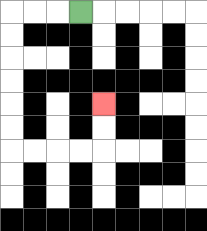{'start': '[3, 0]', 'end': '[4, 4]', 'path_directions': 'L,L,L,D,D,D,D,D,D,R,R,R,R,U,U', 'path_coordinates': '[[3, 0], [2, 0], [1, 0], [0, 0], [0, 1], [0, 2], [0, 3], [0, 4], [0, 5], [0, 6], [1, 6], [2, 6], [3, 6], [4, 6], [4, 5], [4, 4]]'}